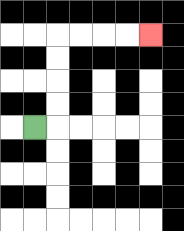{'start': '[1, 5]', 'end': '[6, 1]', 'path_directions': 'R,U,U,U,U,R,R,R,R', 'path_coordinates': '[[1, 5], [2, 5], [2, 4], [2, 3], [2, 2], [2, 1], [3, 1], [4, 1], [5, 1], [6, 1]]'}